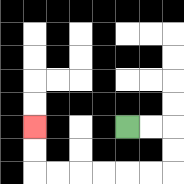{'start': '[5, 5]', 'end': '[1, 5]', 'path_directions': 'R,R,D,D,L,L,L,L,L,L,U,U', 'path_coordinates': '[[5, 5], [6, 5], [7, 5], [7, 6], [7, 7], [6, 7], [5, 7], [4, 7], [3, 7], [2, 7], [1, 7], [1, 6], [1, 5]]'}